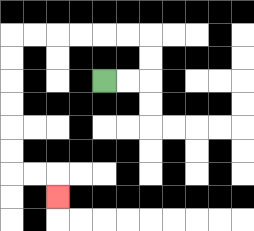{'start': '[4, 3]', 'end': '[2, 8]', 'path_directions': 'R,R,U,U,L,L,L,L,L,L,D,D,D,D,D,D,R,R,D', 'path_coordinates': '[[4, 3], [5, 3], [6, 3], [6, 2], [6, 1], [5, 1], [4, 1], [3, 1], [2, 1], [1, 1], [0, 1], [0, 2], [0, 3], [0, 4], [0, 5], [0, 6], [0, 7], [1, 7], [2, 7], [2, 8]]'}